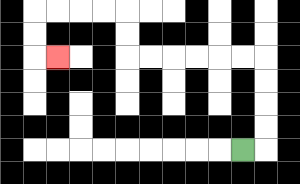{'start': '[10, 6]', 'end': '[2, 2]', 'path_directions': 'R,U,U,U,U,L,L,L,L,L,L,U,U,L,L,L,L,D,D,R', 'path_coordinates': '[[10, 6], [11, 6], [11, 5], [11, 4], [11, 3], [11, 2], [10, 2], [9, 2], [8, 2], [7, 2], [6, 2], [5, 2], [5, 1], [5, 0], [4, 0], [3, 0], [2, 0], [1, 0], [1, 1], [1, 2], [2, 2]]'}